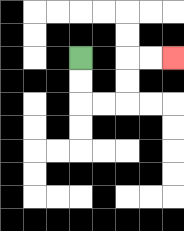{'start': '[3, 2]', 'end': '[7, 2]', 'path_directions': 'D,D,R,R,U,U,R,R', 'path_coordinates': '[[3, 2], [3, 3], [3, 4], [4, 4], [5, 4], [5, 3], [5, 2], [6, 2], [7, 2]]'}